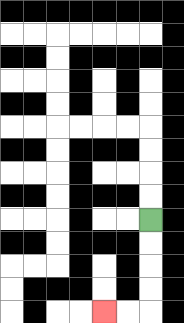{'start': '[6, 9]', 'end': '[4, 13]', 'path_directions': 'D,D,D,D,L,L', 'path_coordinates': '[[6, 9], [6, 10], [6, 11], [6, 12], [6, 13], [5, 13], [4, 13]]'}